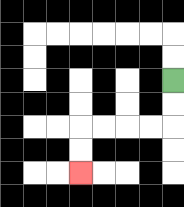{'start': '[7, 3]', 'end': '[3, 7]', 'path_directions': 'D,D,L,L,L,L,D,D', 'path_coordinates': '[[7, 3], [7, 4], [7, 5], [6, 5], [5, 5], [4, 5], [3, 5], [3, 6], [3, 7]]'}